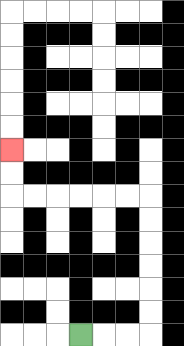{'start': '[3, 14]', 'end': '[0, 6]', 'path_directions': 'R,R,R,U,U,U,U,U,U,L,L,L,L,L,L,U,U', 'path_coordinates': '[[3, 14], [4, 14], [5, 14], [6, 14], [6, 13], [6, 12], [6, 11], [6, 10], [6, 9], [6, 8], [5, 8], [4, 8], [3, 8], [2, 8], [1, 8], [0, 8], [0, 7], [0, 6]]'}